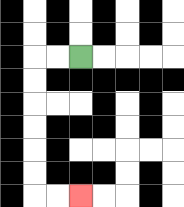{'start': '[3, 2]', 'end': '[3, 8]', 'path_directions': 'L,L,D,D,D,D,D,D,R,R', 'path_coordinates': '[[3, 2], [2, 2], [1, 2], [1, 3], [1, 4], [1, 5], [1, 6], [1, 7], [1, 8], [2, 8], [3, 8]]'}